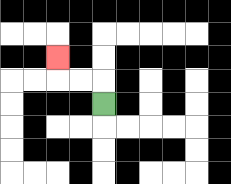{'start': '[4, 4]', 'end': '[2, 2]', 'path_directions': 'U,L,L,U', 'path_coordinates': '[[4, 4], [4, 3], [3, 3], [2, 3], [2, 2]]'}